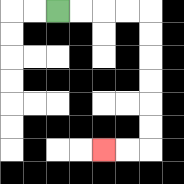{'start': '[2, 0]', 'end': '[4, 6]', 'path_directions': 'R,R,R,R,D,D,D,D,D,D,L,L', 'path_coordinates': '[[2, 0], [3, 0], [4, 0], [5, 0], [6, 0], [6, 1], [6, 2], [6, 3], [6, 4], [6, 5], [6, 6], [5, 6], [4, 6]]'}